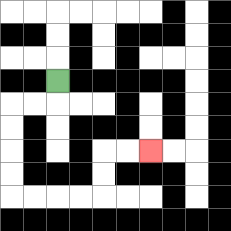{'start': '[2, 3]', 'end': '[6, 6]', 'path_directions': 'D,L,L,D,D,D,D,R,R,R,R,U,U,R,R', 'path_coordinates': '[[2, 3], [2, 4], [1, 4], [0, 4], [0, 5], [0, 6], [0, 7], [0, 8], [1, 8], [2, 8], [3, 8], [4, 8], [4, 7], [4, 6], [5, 6], [6, 6]]'}